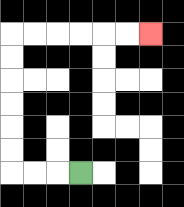{'start': '[3, 7]', 'end': '[6, 1]', 'path_directions': 'L,L,L,U,U,U,U,U,U,R,R,R,R,R,R', 'path_coordinates': '[[3, 7], [2, 7], [1, 7], [0, 7], [0, 6], [0, 5], [0, 4], [0, 3], [0, 2], [0, 1], [1, 1], [2, 1], [3, 1], [4, 1], [5, 1], [6, 1]]'}